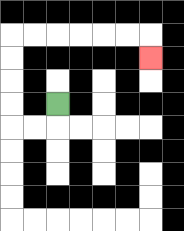{'start': '[2, 4]', 'end': '[6, 2]', 'path_directions': 'D,L,L,U,U,U,U,R,R,R,R,R,R,D', 'path_coordinates': '[[2, 4], [2, 5], [1, 5], [0, 5], [0, 4], [0, 3], [0, 2], [0, 1], [1, 1], [2, 1], [3, 1], [4, 1], [5, 1], [6, 1], [6, 2]]'}